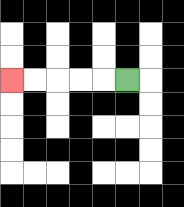{'start': '[5, 3]', 'end': '[0, 3]', 'path_directions': 'L,L,L,L,L', 'path_coordinates': '[[5, 3], [4, 3], [3, 3], [2, 3], [1, 3], [0, 3]]'}